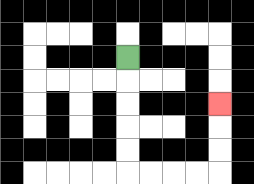{'start': '[5, 2]', 'end': '[9, 4]', 'path_directions': 'D,D,D,D,D,R,R,R,R,U,U,U', 'path_coordinates': '[[5, 2], [5, 3], [5, 4], [5, 5], [5, 6], [5, 7], [6, 7], [7, 7], [8, 7], [9, 7], [9, 6], [9, 5], [9, 4]]'}